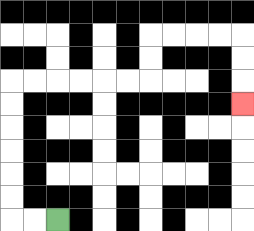{'start': '[2, 9]', 'end': '[10, 4]', 'path_directions': 'L,L,U,U,U,U,U,U,R,R,R,R,R,R,U,U,R,R,R,R,D,D,D', 'path_coordinates': '[[2, 9], [1, 9], [0, 9], [0, 8], [0, 7], [0, 6], [0, 5], [0, 4], [0, 3], [1, 3], [2, 3], [3, 3], [4, 3], [5, 3], [6, 3], [6, 2], [6, 1], [7, 1], [8, 1], [9, 1], [10, 1], [10, 2], [10, 3], [10, 4]]'}